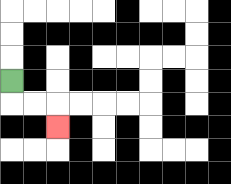{'start': '[0, 3]', 'end': '[2, 5]', 'path_directions': 'D,R,R,D', 'path_coordinates': '[[0, 3], [0, 4], [1, 4], [2, 4], [2, 5]]'}